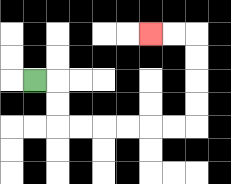{'start': '[1, 3]', 'end': '[6, 1]', 'path_directions': 'R,D,D,R,R,R,R,R,R,U,U,U,U,L,L', 'path_coordinates': '[[1, 3], [2, 3], [2, 4], [2, 5], [3, 5], [4, 5], [5, 5], [6, 5], [7, 5], [8, 5], [8, 4], [8, 3], [8, 2], [8, 1], [7, 1], [6, 1]]'}